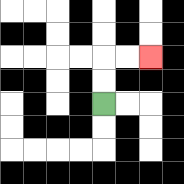{'start': '[4, 4]', 'end': '[6, 2]', 'path_directions': 'U,U,R,R', 'path_coordinates': '[[4, 4], [4, 3], [4, 2], [5, 2], [6, 2]]'}